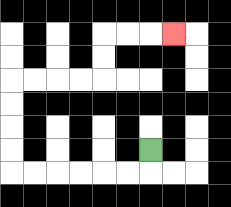{'start': '[6, 6]', 'end': '[7, 1]', 'path_directions': 'D,L,L,L,L,L,L,U,U,U,U,R,R,R,R,U,U,R,R,R', 'path_coordinates': '[[6, 6], [6, 7], [5, 7], [4, 7], [3, 7], [2, 7], [1, 7], [0, 7], [0, 6], [0, 5], [0, 4], [0, 3], [1, 3], [2, 3], [3, 3], [4, 3], [4, 2], [4, 1], [5, 1], [6, 1], [7, 1]]'}